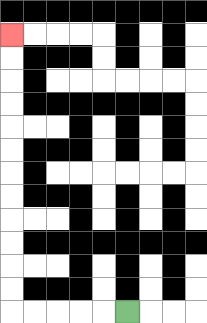{'start': '[5, 13]', 'end': '[0, 1]', 'path_directions': 'L,L,L,L,L,U,U,U,U,U,U,U,U,U,U,U,U', 'path_coordinates': '[[5, 13], [4, 13], [3, 13], [2, 13], [1, 13], [0, 13], [0, 12], [0, 11], [0, 10], [0, 9], [0, 8], [0, 7], [0, 6], [0, 5], [0, 4], [0, 3], [0, 2], [0, 1]]'}